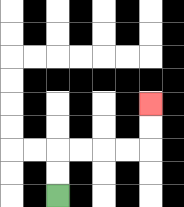{'start': '[2, 8]', 'end': '[6, 4]', 'path_directions': 'U,U,R,R,R,R,U,U', 'path_coordinates': '[[2, 8], [2, 7], [2, 6], [3, 6], [4, 6], [5, 6], [6, 6], [6, 5], [6, 4]]'}